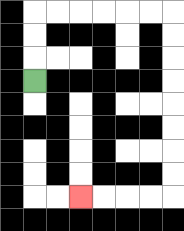{'start': '[1, 3]', 'end': '[3, 8]', 'path_directions': 'U,U,U,R,R,R,R,R,R,D,D,D,D,D,D,D,D,L,L,L,L', 'path_coordinates': '[[1, 3], [1, 2], [1, 1], [1, 0], [2, 0], [3, 0], [4, 0], [5, 0], [6, 0], [7, 0], [7, 1], [7, 2], [7, 3], [7, 4], [7, 5], [7, 6], [7, 7], [7, 8], [6, 8], [5, 8], [4, 8], [3, 8]]'}